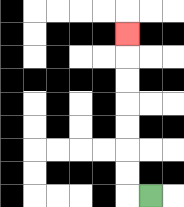{'start': '[6, 8]', 'end': '[5, 1]', 'path_directions': 'L,U,U,U,U,U,U,U', 'path_coordinates': '[[6, 8], [5, 8], [5, 7], [5, 6], [5, 5], [5, 4], [5, 3], [5, 2], [5, 1]]'}